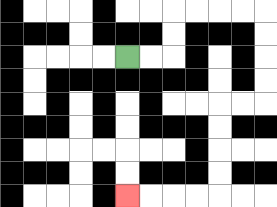{'start': '[5, 2]', 'end': '[5, 8]', 'path_directions': 'R,R,U,U,R,R,R,R,D,D,D,D,L,L,D,D,D,D,L,L,L,L', 'path_coordinates': '[[5, 2], [6, 2], [7, 2], [7, 1], [7, 0], [8, 0], [9, 0], [10, 0], [11, 0], [11, 1], [11, 2], [11, 3], [11, 4], [10, 4], [9, 4], [9, 5], [9, 6], [9, 7], [9, 8], [8, 8], [7, 8], [6, 8], [5, 8]]'}